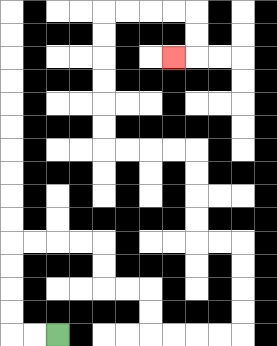{'start': '[2, 14]', 'end': '[7, 2]', 'path_directions': 'L,L,U,U,U,U,R,R,R,R,D,D,R,R,D,D,R,R,R,R,U,U,U,U,L,L,U,U,U,U,L,L,L,L,U,U,U,U,U,U,R,R,R,R,D,D,L', 'path_coordinates': '[[2, 14], [1, 14], [0, 14], [0, 13], [0, 12], [0, 11], [0, 10], [1, 10], [2, 10], [3, 10], [4, 10], [4, 11], [4, 12], [5, 12], [6, 12], [6, 13], [6, 14], [7, 14], [8, 14], [9, 14], [10, 14], [10, 13], [10, 12], [10, 11], [10, 10], [9, 10], [8, 10], [8, 9], [8, 8], [8, 7], [8, 6], [7, 6], [6, 6], [5, 6], [4, 6], [4, 5], [4, 4], [4, 3], [4, 2], [4, 1], [4, 0], [5, 0], [6, 0], [7, 0], [8, 0], [8, 1], [8, 2], [7, 2]]'}